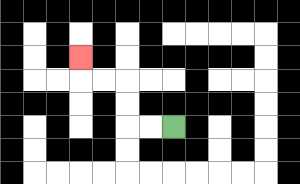{'start': '[7, 5]', 'end': '[3, 2]', 'path_directions': 'L,L,U,U,L,L,U', 'path_coordinates': '[[7, 5], [6, 5], [5, 5], [5, 4], [5, 3], [4, 3], [3, 3], [3, 2]]'}